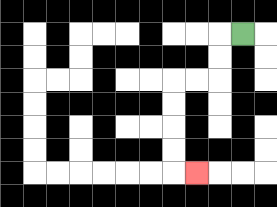{'start': '[10, 1]', 'end': '[8, 7]', 'path_directions': 'L,D,D,L,L,D,D,D,D,R', 'path_coordinates': '[[10, 1], [9, 1], [9, 2], [9, 3], [8, 3], [7, 3], [7, 4], [7, 5], [7, 6], [7, 7], [8, 7]]'}